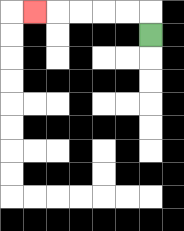{'start': '[6, 1]', 'end': '[1, 0]', 'path_directions': 'U,L,L,L,L,L', 'path_coordinates': '[[6, 1], [6, 0], [5, 0], [4, 0], [3, 0], [2, 0], [1, 0]]'}